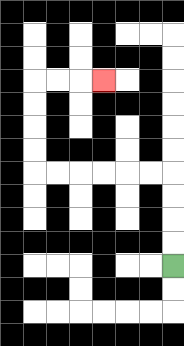{'start': '[7, 11]', 'end': '[4, 3]', 'path_directions': 'U,U,U,U,L,L,L,L,L,L,U,U,U,U,R,R,R', 'path_coordinates': '[[7, 11], [7, 10], [7, 9], [7, 8], [7, 7], [6, 7], [5, 7], [4, 7], [3, 7], [2, 7], [1, 7], [1, 6], [1, 5], [1, 4], [1, 3], [2, 3], [3, 3], [4, 3]]'}